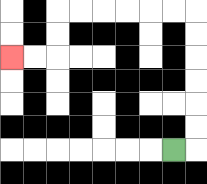{'start': '[7, 6]', 'end': '[0, 2]', 'path_directions': 'R,U,U,U,U,U,U,L,L,L,L,L,L,D,D,L,L', 'path_coordinates': '[[7, 6], [8, 6], [8, 5], [8, 4], [8, 3], [8, 2], [8, 1], [8, 0], [7, 0], [6, 0], [5, 0], [4, 0], [3, 0], [2, 0], [2, 1], [2, 2], [1, 2], [0, 2]]'}